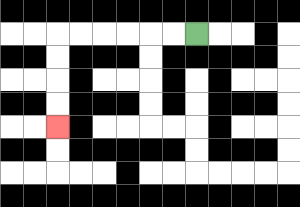{'start': '[8, 1]', 'end': '[2, 5]', 'path_directions': 'L,L,L,L,L,L,D,D,D,D', 'path_coordinates': '[[8, 1], [7, 1], [6, 1], [5, 1], [4, 1], [3, 1], [2, 1], [2, 2], [2, 3], [2, 4], [2, 5]]'}